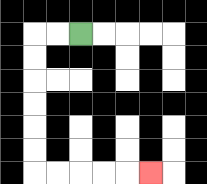{'start': '[3, 1]', 'end': '[6, 7]', 'path_directions': 'L,L,D,D,D,D,D,D,R,R,R,R,R', 'path_coordinates': '[[3, 1], [2, 1], [1, 1], [1, 2], [1, 3], [1, 4], [1, 5], [1, 6], [1, 7], [2, 7], [3, 7], [4, 7], [5, 7], [6, 7]]'}